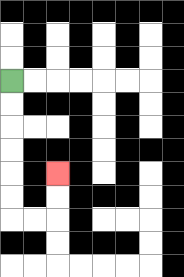{'start': '[0, 3]', 'end': '[2, 7]', 'path_directions': 'D,D,D,D,D,D,R,R,U,U', 'path_coordinates': '[[0, 3], [0, 4], [0, 5], [0, 6], [0, 7], [0, 8], [0, 9], [1, 9], [2, 9], [2, 8], [2, 7]]'}